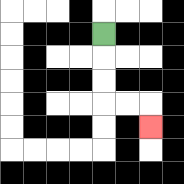{'start': '[4, 1]', 'end': '[6, 5]', 'path_directions': 'D,D,D,R,R,D', 'path_coordinates': '[[4, 1], [4, 2], [4, 3], [4, 4], [5, 4], [6, 4], [6, 5]]'}